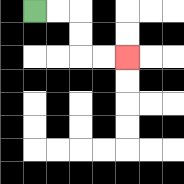{'start': '[1, 0]', 'end': '[5, 2]', 'path_directions': 'R,R,D,D,R,R', 'path_coordinates': '[[1, 0], [2, 0], [3, 0], [3, 1], [3, 2], [4, 2], [5, 2]]'}